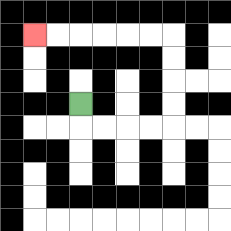{'start': '[3, 4]', 'end': '[1, 1]', 'path_directions': 'D,R,R,R,R,U,U,U,U,L,L,L,L,L,L', 'path_coordinates': '[[3, 4], [3, 5], [4, 5], [5, 5], [6, 5], [7, 5], [7, 4], [7, 3], [7, 2], [7, 1], [6, 1], [5, 1], [4, 1], [3, 1], [2, 1], [1, 1]]'}